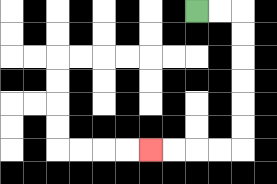{'start': '[8, 0]', 'end': '[6, 6]', 'path_directions': 'R,R,D,D,D,D,D,D,L,L,L,L', 'path_coordinates': '[[8, 0], [9, 0], [10, 0], [10, 1], [10, 2], [10, 3], [10, 4], [10, 5], [10, 6], [9, 6], [8, 6], [7, 6], [6, 6]]'}